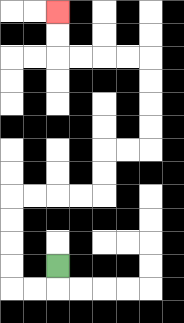{'start': '[2, 11]', 'end': '[2, 0]', 'path_directions': 'D,L,L,U,U,U,U,R,R,R,R,U,U,R,R,U,U,U,U,L,L,L,L,U,U', 'path_coordinates': '[[2, 11], [2, 12], [1, 12], [0, 12], [0, 11], [0, 10], [0, 9], [0, 8], [1, 8], [2, 8], [3, 8], [4, 8], [4, 7], [4, 6], [5, 6], [6, 6], [6, 5], [6, 4], [6, 3], [6, 2], [5, 2], [4, 2], [3, 2], [2, 2], [2, 1], [2, 0]]'}